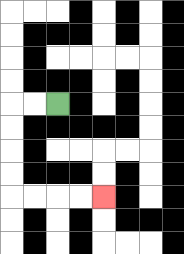{'start': '[2, 4]', 'end': '[4, 8]', 'path_directions': 'L,L,D,D,D,D,R,R,R,R', 'path_coordinates': '[[2, 4], [1, 4], [0, 4], [0, 5], [0, 6], [0, 7], [0, 8], [1, 8], [2, 8], [3, 8], [4, 8]]'}